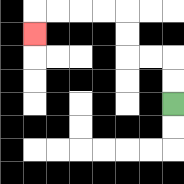{'start': '[7, 4]', 'end': '[1, 1]', 'path_directions': 'U,U,L,L,U,U,L,L,L,L,D', 'path_coordinates': '[[7, 4], [7, 3], [7, 2], [6, 2], [5, 2], [5, 1], [5, 0], [4, 0], [3, 0], [2, 0], [1, 0], [1, 1]]'}